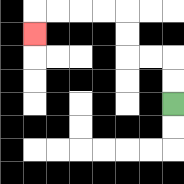{'start': '[7, 4]', 'end': '[1, 1]', 'path_directions': 'U,U,L,L,U,U,L,L,L,L,D', 'path_coordinates': '[[7, 4], [7, 3], [7, 2], [6, 2], [5, 2], [5, 1], [5, 0], [4, 0], [3, 0], [2, 0], [1, 0], [1, 1]]'}